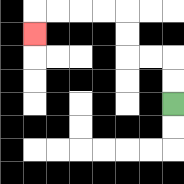{'start': '[7, 4]', 'end': '[1, 1]', 'path_directions': 'U,U,L,L,U,U,L,L,L,L,D', 'path_coordinates': '[[7, 4], [7, 3], [7, 2], [6, 2], [5, 2], [5, 1], [5, 0], [4, 0], [3, 0], [2, 0], [1, 0], [1, 1]]'}